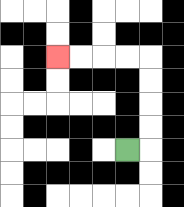{'start': '[5, 6]', 'end': '[2, 2]', 'path_directions': 'R,U,U,U,U,L,L,L,L', 'path_coordinates': '[[5, 6], [6, 6], [6, 5], [6, 4], [6, 3], [6, 2], [5, 2], [4, 2], [3, 2], [2, 2]]'}